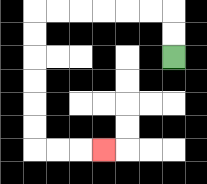{'start': '[7, 2]', 'end': '[4, 6]', 'path_directions': 'U,U,L,L,L,L,L,L,D,D,D,D,D,D,R,R,R', 'path_coordinates': '[[7, 2], [7, 1], [7, 0], [6, 0], [5, 0], [4, 0], [3, 0], [2, 0], [1, 0], [1, 1], [1, 2], [1, 3], [1, 4], [1, 5], [1, 6], [2, 6], [3, 6], [4, 6]]'}